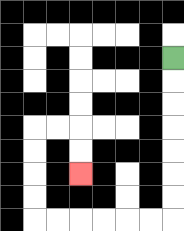{'start': '[7, 2]', 'end': '[3, 7]', 'path_directions': 'D,D,D,D,D,D,D,L,L,L,L,L,L,U,U,U,U,R,R,D,D', 'path_coordinates': '[[7, 2], [7, 3], [7, 4], [7, 5], [7, 6], [7, 7], [7, 8], [7, 9], [6, 9], [5, 9], [4, 9], [3, 9], [2, 9], [1, 9], [1, 8], [1, 7], [1, 6], [1, 5], [2, 5], [3, 5], [3, 6], [3, 7]]'}